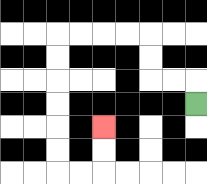{'start': '[8, 4]', 'end': '[4, 5]', 'path_directions': 'U,L,L,U,U,L,L,L,L,D,D,D,D,D,D,R,R,U,U', 'path_coordinates': '[[8, 4], [8, 3], [7, 3], [6, 3], [6, 2], [6, 1], [5, 1], [4, 1], [3, 1], [2, 1], [2, 2], [2, 3], [2, 4], [2, 5], [2, 6], [2, 7], [3, 7], [4, 7], [4, 6], [4, 5]]'}